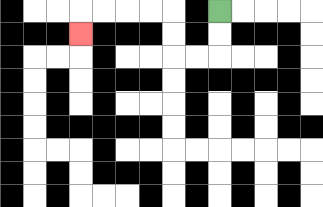{'start': '[9, 0]', 'end': '[3, 1]', 'path_directions': 'D,D,L,L,U,U,L,L,L,L,D', 'path_coordinates': '[[9, 0], [9, 1], [9, 2], [8, 2], [7, 2], [7, 1], [7, 0], [6, 0], [5, 0], [4, 0], [3, 0], [3, 1]]'}